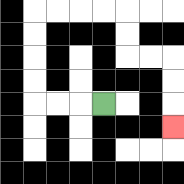{'start': '[4, 4]', 'end': '[7, 5]', 'path_directions': 'L,L,L,U,U,U,U,R,R,R,R,D,D,R,R,D,D,D', 'path_coordinates': '[[4, 4], [3, 4], [2, 4], [1, 4], [1, 3], [1, 2], [1, 1], [1, 0], [2, 0], [3, 0], [4, 0], [5, 0], [5, 1], [5, 2], [6, 2], [7, 2], [7, 3], [7, 4], [7, 5]]'}